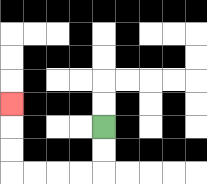{'start': '[4, 5]', 'end': '[0, 4]', 'path_directions': 'D,D,L,L,L,L,U,U,U', 'path_coordinates': '[[4, 5], [4, 6], [4, 7], [3, 7], [2, 7], [1, 7], [0, 7], [0, 6], [0, 5], [0, 4]]'}